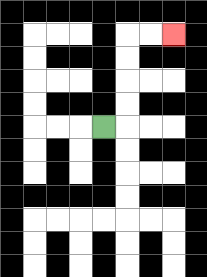{'start': '[4, 5]', 'end': '[7, 1]', 'path_directions': 'R,U,U,U,U,R,R', 'path_coordinates': '[[4, 5], [5, 5], [5, 4], [5, 3], [5, 2], [5, 1], [6, 1], [7, 1]]'}